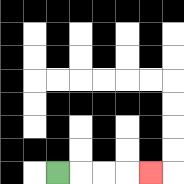{'start': '[2, 7]', 'end': '[6, 7]', 'path_directions': 'R,R,R,R', 'path_coordinates': '[[2, 7], [3, 7], [4, 7], [5, 7], [6, 7]]'}